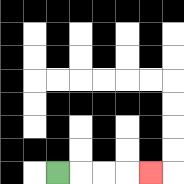{'start': '[2, 7]', 'end': '[6, 7]', 'path_directions': 'R,R,R,R', 'path_coordinates': '[[2, 7], [3, 7], [4, 7], [5, 7], [6, 7]]'}